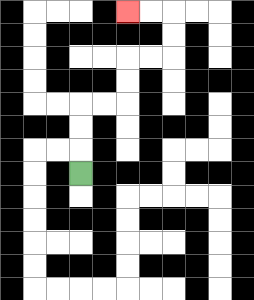{'start': '[3, 7]', 'end': '[5, 0]', 'path_directions': 'U,U,U,R,R,U,U,R,R,U,U,L,L', 'path_coordinates': '[[3, 7], [3, 6], [3, 5], [3, 4], [4, 4], [5, 4], [5, 3], [5, 2], [6, 2], [7, 2], [7, 1], [7, 0], [6, 0], [5, 0]]'}